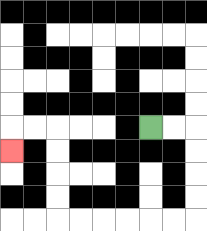{'start': '[6, 5]', 'end': '[0, 6]', 'path_directions': 'R,R,D,D,D,D,L,L,L,L,L,L,U,U,U,U,L,L,D', 'path_coordinates': '[[6, 5], [7, 5], [8, 5], [8, 6], [8, 7], [8, 8], [8, 9], [7, 9], [6, 9], [5, 9], [4, 9], [3, 9], [2, 9], [2, 8], [2, 7], [2, 6], [2, 5], [1, 5], [0, 5], [0, 6]]'}